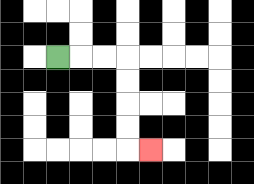{'start': '[2, 2]', 'end': '[6, 6]', 'path_directions': 'R,R,R,D,D,D,D,R', 'path_coordinates': '[[2, 2], [3, 2], [4, 2], [5, 2], [5, 3], [5, 4], [5, 5], [5, 6], [6, 6]]'}